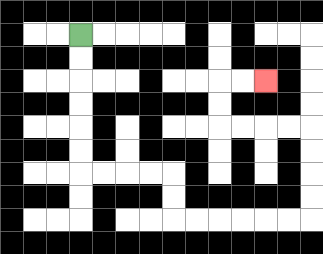{'start': '[3, 1]', 'end': '[11, 3]', 'path_directions': 'D,D,D,D,D,D,R,R,R,R,D,D,R,R,R,R,R,R,U,U,U,U,L,L,L,L,U,U,R,R', 'path_coordinates': '[[3, 1], [3, 2], [3, 3], [3, 4], [3, 5], [3, 6], [3, 7], [4, 7], [5, 7], [6, 7], [7, 7], [7, 8], [7, 9], [8, 9], [9, 9], [10, 9], [11, 9], [12, 9], [13, 9], [13, 8], [13, 7], [13, 6], [13, 5], [12, 5], [11, 5], [10, 5], [9, 5], [9, 4], [9, 3], [10, 3], [11, 3]]'}